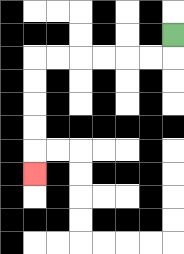{'start': '[7, 1]', 'end': '[1, 7]', 'path_directions': 'D,L,L,L,L,L,L,D,D,D,D,D', 'path_coordinates': '[[7, 1], [7, 2], [6, 2], [5, 2], [4, 2], [3, 2], [2, 2], [1, 2], [1, 3], [1, 4], [1, 5], [1, 6], [1, 7]]'}